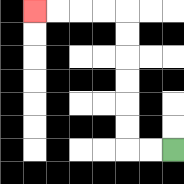{'start': '[7, 6]', 'end': '[1, 0]', 'path_directions': 'L,L,U,U,U,U,U,U,L,L,L,L', 'path_coordinates': '[[7, 6], [6, 6], [5, 6], [5, 5], [5, 4], [5, 3], [5, 2], [5, 1], [5, 0], [4, 0], [3, 0], [2, 0], [1, 0]]'}